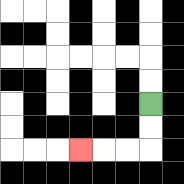{'start': '[6, 4]', 'end': '[3, 6]', 'path_directions': 'D,D,L,L,L', 'path_coordinates': '[[6, 4], [6, 5], [6, 6], [5, 6], [4, 6], [3, 6]]'}